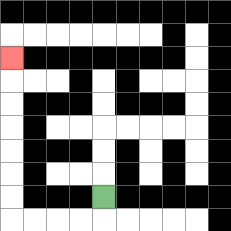{'start': '[4, 8]', 'end': '[0, 2]', 'path_directions': 'D,L,L,L,L,U,U,U,U,U,U,U', 'path_coordinates': '[[4, 8], [4, 9], [3, 9], [2, 9], [1, 9], [0, 9], [0, 8], [0, 7], [0, 6], [0, 5], [0, 4], [0, 3], [0, 2]]'}